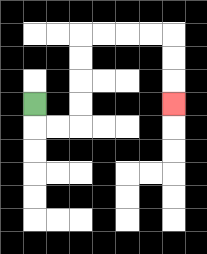{'start': '[1, 4]', 'end': '[7, 4]', 'path_directions': 'D,R,R,U,U,U,U,R,R,R,R,D,D,D', 'path_coordinates': '[[1, 4], [1, 5], [2, 5], [3, 5], [3, 4], [3, 3], [3, 2], [3, 1], [4, 1], [5, 1], [6, 1], [7, 1], [7, 2], [7, 3], [7, 4]]'}